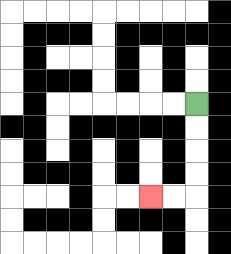{'start': '[8, 4]', 'end': '[6, 8]', 'path_directions': 'D,D,D,D,L,L', 'path_coordinates': '[[8, 4], [8, 5], [8, 6], [8, 7], [8, 8], [7, 8], [6, 8]]'}